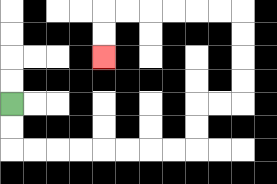{'start': '[0, 4]', 'end': '[4, 2]', 'path_directions': 'D,D,R,R,R,R,R,R,R,R,U,U,R,R,U,U,U,U,L,L,L,L,L,L,D,D', 'path_coordinates': '[[0, 4], [0, 5], [0, 6], [1, 6], [2, 6], [3, 6], [4, 6], [5, 6], [6, 6], [7, 6], [8, 6], [8, 5], [8, 4], [9, 4], [10, 4], [10, 3], [10, 2], [10, 1], [10, 0], [9, 0], [8, 0], [7, 0], [6, 0], [5, 0], [4, 0], [4, 1], [4, 2]]'}